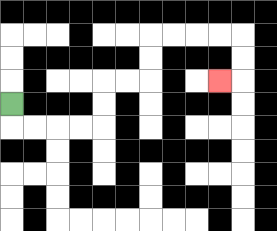{'start': '[0, 4]', 'end': '[9, 3]', 'path_directions': 'D,R,R,R,R,U,U,R,R,U,U,R,R,R,R,D,D,L', 'path_coordinates': '[[0, 4], [0, 5], [1, 5], [2, 5], [3, 5], [4, 5], [4, 4], [4, 3], [5, 3], [6, 3], [6, 2], [6, 1], [7, 1], [8, 1], [9, 1], [10, 1], [10, 2], [10, 3], [9, 3]]'}